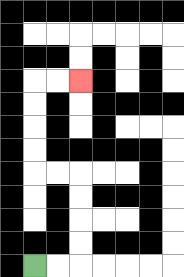{'start': '[1, 11]', 'end': '[3, 3]', 'path_directions': 'R,R,U,U,U,U,L,L,U,U,U,U,R,R', 'path_coordinates': '[[1, 11], [2, 11], [3, 11], [3, 10], [3, 9], [3, 8], [3, 7], [2, 7], [1, 7], [1, 6], [1, 5], [1, 4], [1, 3], [2, 3], [3, 3]]'}